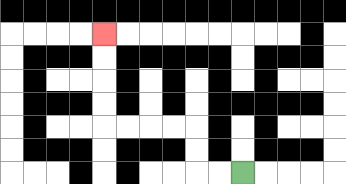{'start': '[10, 7]', 'end': '[4, 1]', 'path_directions': 'L,L,U,U,L,L,L,L,U,U,U,U', 'path_coordinates': '[[10, 7], [9, 7], [8, 7], [8, 6], [8, 5], [7, 5], [6, 5], [5, 5], [4, 5], [4, 4], [4, 3], [4, 2], [4, 1]]'}